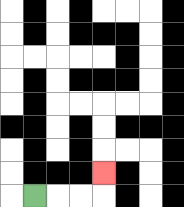{'start': '[1, 8]', 'end': '[4, 7]', 'path_directions': 'R,R,R,U', 'path_coordinates': '[[1, 8], [2, 8], [3, 8], [4, 8], [4, 7]]'}